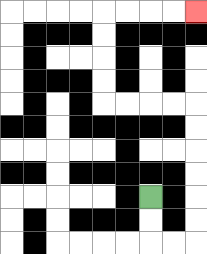{'start': '[6, 8]', 'end': '[8, 0]', 'path_directions': 'D,D,R,R,U,U,U,U,U,U,L,L,L,L,U,U,U,U,R,R,R,R', 'path_coordinates': '[[6, 8], [6, 9], [6, 10], [7, 10], [8, 10], [8, 9], [8, 8], [8, 7], [8, 6], [8, 5], [8, 4], [7, 4], [6, 4], [5, 4], [4, 4], [4, 3], [4, 2], [4, 1], [4, 0], [5, 0], [6, 0], [7, 0], [8, 0]]'}